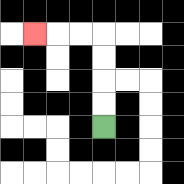{'start': '[4, 5]', 'end': '[1, 1]', 'path_directions': 'U,U,U,U,L,L,L', 'path_coordinates': '[[4, 5], [4, 4], [4, 3], [4, 2], [4, 1], [3, 1], [2, 1], [1, 1]]'}